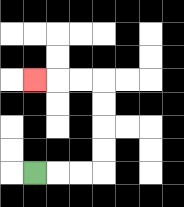{'start': '[1, 7]', 'end': '[1, 3]', 'path_directions': 'R,R,R,U,U,U,U,L,L,L', 'path_coordinates': '[[1, 7], [2, 7], [3, 7], [4, 7], [4, 6], [4, 5], [4, 4], [4, 3], [3, 3], [2, 3], [1, 3]]'}